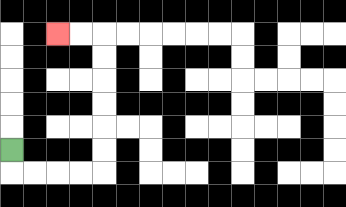{'start': '[0, 6]', 'end': '[2, 1]', 'path_directions': 'D,R,R,R,R,U,U,U,U,U,U,L,L', 'path_coordinates': '[[0, 6], [0, 7], [1, 7], [2, 7], [3, 7], [4, 7], [4, 6], [4, 5], [4, 4], [4, 3], [4, 2], [4, 1], [3, 1], [2, 1]]'}